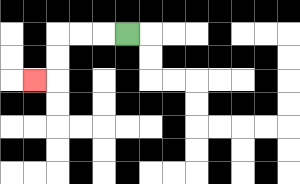{'start': '[5, 1]', 'end': '[1, 3]', 'path_directions': 'L,L,L,D,D,L', 'path_coordinates': '[[5, 1], [4, 1], [3, 1], [2, 1], [2, 2], [2, 3], [1, 3]]'}